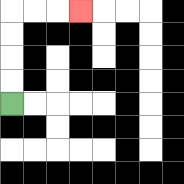{'start': '[0, 4]', 'end': '[3, 0]', 'path_directions': 'U,U,U,U,R,R,R', 'path_coordinates': '[[0, 4], [0, 3], [0, 2], [0, 1], [0, 0], [1, 0], [2, 0], [3, 0]]'}